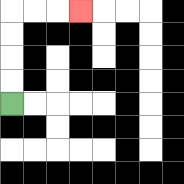{'start': '[0, 4]', 'end': '[3, 0]', 'path_directions': 'U,U,U,U,R,R,R', 'path_coordinates': '[[0, 4], [0, 3], [0, 2], [0, 1], [0, 0], [1, 0], [2, 0], [3, 0]]'}